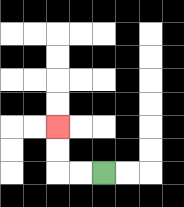{'start': '[4, 7]', 'end': '[2, 5]', 'path_directions': 'L,L,U,U', 'path_coordinates': '[[4, 7], [3, 7], [2, 7], [2, 6], [2, 5]]'}